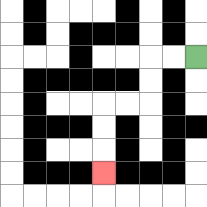{'start': '[8, 2]', 'end': '[4, 7]', 'path_directions': 'L,L,D,D,L,L,D,D,D', 'path_coordinates': '[[8, 2], [7, 2], [6, 2], [6, 3], [6, 4], [5, 4], [4, 4], [4, 5], [4, 6], [4, 7]]'}